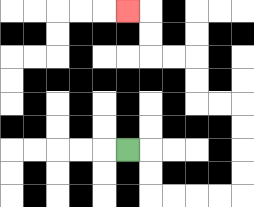{'start': '[5, 6]', 'end': '[5, 0]', 'path_directions': 'R,D,D,R,R,R,R,U,U,U,U,L,L,U,U,L,L,U,U,L', 'path_coordinates': '[[5, 6], [6, 6], [6, 7], [6, 8], [7, 8], [8, 8], [9, 8], [10, 8], [10, 7], [10, 6], [10, 5], [10, 4], [9, 4], [8, 4], [8, 3], [8, 2], [7, 2], [6, 2], [6, 1], [6, 0], [5, 0]]'}